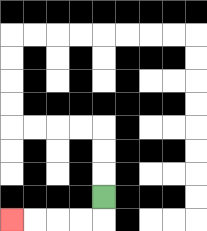{'start': '[4, 8]', 'end': '[0, 9]', 'path_directions': 'D,L,L,L,L', 'path_coordinates': '[[4, 8], [4, 9], [3, 9], [2, 9], [1, 9], [0, 9]]'}